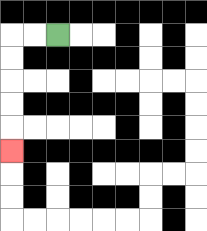{'start': '[2, 1]', 'end': '[0, 6]', 'path_directions': 'L,L,D,D,D,D,D', 'path_coordinates': '[[2, 1], [1, 1], [0, 1], [0, 2], [0, 3], [0, 4], [0, 5], [0, 6]]'}